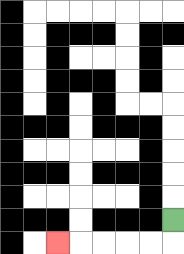{'start': '[7, 9]', 'end': '[2, 10]', 'path_directions': 'D,L,L,L,L,L', 'path_coordinates': '[[7, 9], [7, 10], [6, 10], [5, 10], [4, 10], [3, 10], [2, 10]]'}